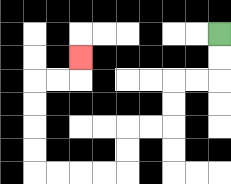{'start': '[9, 1]', 'end': '[3, 2]', 'path_directions': 'D,D,L,L,D,D,L,L,D,D,L,L,L,L,U,U,U,U,R,R,U', 'path_coordinates': '[[9, 1], [9, 2], [9, 3], [8, 3], [7, 3], [7, 4], [7, 5], [6, 5], [5, 5], [5, 6], [5, 7], [4, 7], [3, 7], [2, 7], [1, 7], [1, 6], [1, 5], [1, 4], [1, 3], [2, 3], [3, 3], [3, 2]]'}